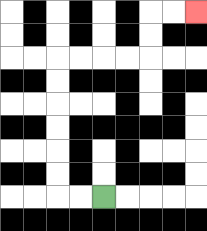{'start': '[4, 8]', 'end': '[8, 0]', 'path_directions': 'L,L,U,U,U,U,U,U,R,R,R,R,U,U,R,R', 'path_coordinates': '[[4, 8], [3, 8], [2, 8], [2, 7], [2, 6], [2, 5], [2, 4], [2, 3], [2, 2], [3, 2], [4, 2], [5, 2], [6, 2], [6, 1], [6, 0], [7, 0], [8, 0]]'}